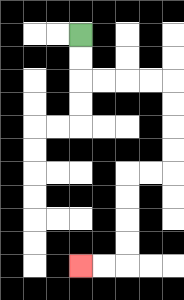{'start': '[3, 1]', 'end': '[3, 11]', 'path_directions': 'D,D,R,R,R,R,D,D,D,D,L,L,D,D,D,D,L,L', 'path_coordinates': '[[3, 1], [3, 2], [3, 3], [4, 3], [5, 3], [6, 3], [7, 3], [7, 4], [7, 5], [7, 6], [7, 7], [6, 7], [5, 7], [5, 8], [5, 9], [5, 10], [5, 11], [4, 11], [3, 11]]'}